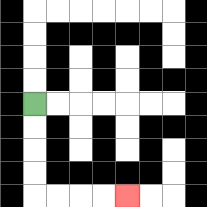{'start': '[1, 4]', 'end': '[5, 8]', 'path_directions': 'D,D,D,D,R,R,R,R', 'path_coordinates': '[[1, 4], [1, 5], [1, 6], [1, 7], [1, 8], [2, 8], [3, 8], [4, 8], [5, 8]]'}